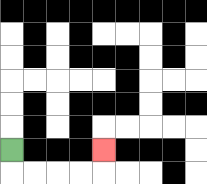{'start': '[0, 6]', 'end': '[4, 6]', 'path_directions': 'D,R,R,R,R,U', 'path_coordinates': '[[0, 6], [0, 7], [1, 7], [2, 7], [3, 7], [4, 7], [4, 6]]'}